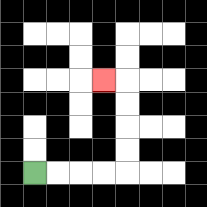{'start': '[1, 7]', 'end': '[4, 3]', 'path_directions': 'R,R,R,R,U,U,U,U,L', 'path_coordinates': '[[1, 7], [2, 7], [3, 7], [4, 7], [5, 7], [5, 6], [5, 5], [5, 4], [5, 3], [4, 3]]'}